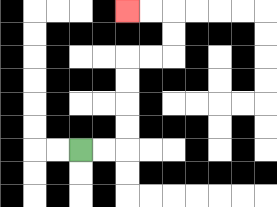{'start': '[3, 6]', 'end': '[5, 0]', 'path_directions': 'R,R,U,U,U,U,R,R,U,U,L,L', 'path_coordinates': '[[3, 6], [4, 6], [5, 6], [5, 5], [5, 4], [5, 3], [5, 2], [6, 2], [7, 2], [7, 1], [7, 0], [6, 0], [5, 0]]'}